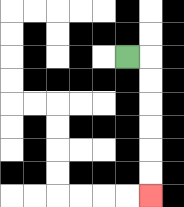{'start': '[5, 2]', 'end': '[6, 8]', 'path_directions': 'R,D,D,D,D,D,D', 'path_coordinates': '[[5, 2], [6, 2], [6, 3], [6, 4], [6, 5], [6, 6], [6, 7], [6, 8]]'}